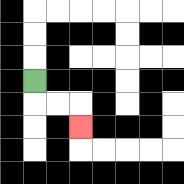{'start': '[1, 3]', 'end': '[3, 5]', 'path_directions': 'D,R,R,D', 'path_coordinates': '[[1, 3], [1, 4], [2, 4], [3, 4], [3, 5]]'}